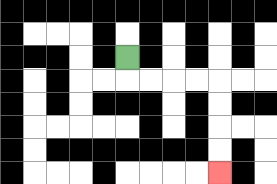{'start': '[5, 2]', 'end': '[9, 7]', 'path_directions': 'D,R,R,R,R,D,D,D,D', 'path_coordinates': '[[5, 2], [5, 3], [6, 3], [7, 3], [8, 3], [9, 3], [9, 4], [9, 5], [9, 6], [9, 7]]'}